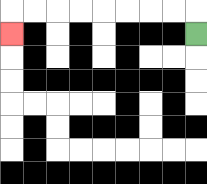{'start': '[8, 1]', 'end': '[0, 1]', 'path_directions': 'U,L,L,L,L,L,L,L,L,D', 'path_coordinates': '[[8, 1], [8, 0], [7, 0], [6, 0], [5, 0], [4, 0], [3, 0], [2, 0], [1, 0], [0, 0], [0, 1]]'}